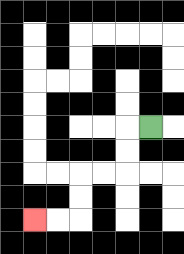{'start': '[6, 5]', 'end': '[1, 9]', 'path_directions': 'L,D,D,L,L,D,D,L,L', 'path_coordinates': '[[6, 5], [5, 5], [5, 6], [5, 7], [4, 7], [3, 7], [3, 8], [3, 9], [2, 9], [1, 9]]'}